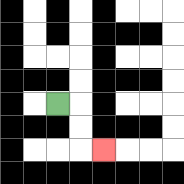{'start': '[2, 4]', 'end': '[4, 6]', 'path_directions': 'R,D,D,R', 'path_coordinates': '[[2, 4], [3, 4], [3, 5], [3, 6], [4, 6]]'}